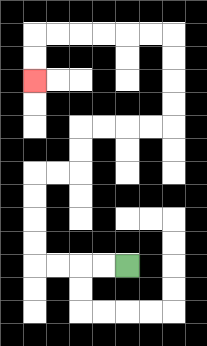{'start': '[5, 11]', 'end': '[1, 3]', 'path_directions': 'L,L,L,L,U,U,U,U,R,R,U,U,R,R,R,R,U,U,U,U,L,L,L,L,L,L,D,D', 'path_coordinates': '[[5, 11], [4, 11], [3, 11], [2, 11], [1, 11], [1, 10], [1, 9], [1, 8], [1, 7], [2, 7], [3, 7], [3, 6], [3, 5], [4, 5], [5, 5], [6, 5], [7, 5], [7, 4], [7, 3], [7, 2], [7, 1], [6, 1], [5, 1], [4, 1], [3, 1], [2, 1], [1, 1], [1, 2], [1, 3]]'}